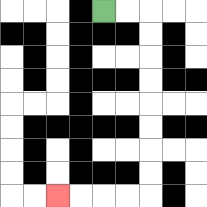{'start': '[4, 0]', 'end': '[2, 8]', 'path_directions': 'R,R,D,D,D,D,D,D,D,D,L,L,L,L', 'path_coordinates': '[[4, 0], [5, 0], [6, 0], [6, 1], [6, 2], [6, 3], [6, 4], [6, 5], [6, 6], [6, 7], [6, 8], [5, 8], [4, 8], [3, 8], [2, 8]]'}